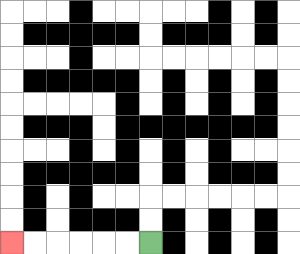{'start': '[6, 10]', 'end': '[0, 10]', 'path_directions': 'L,L,L,L,L,L', 'path_coordinates': '[[6, 10], [5, 10], [4, 10], [3, 10], [2, 10], [1, 10], [0, 10]]'}